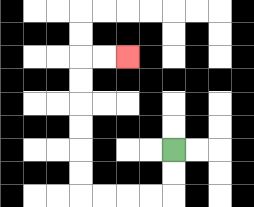{'start': '[7, 6]', 'end': '[5, 2]', 'path_directions': 'D,D,L,L,L,L,U,U,U,U,U,U,R,R', 'path_coordinates': '[[7, 6], [7, 7], [7, 8], [6, 8], [5, 8], [4, 8], [3, 8], [3, 7], [3, 6], [3, 5], [3, 4], [3, 3], [3, 2], [4, 2], [5, 2]]'}